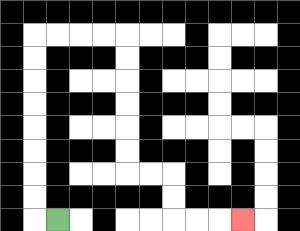{'start': '[2, 9]', 'end': '[10, 9]', 'path_directions': 'L,U,U,U,U,U,U,U,U,R,R,R,R,D,D,D,D,D,D,R,R,D,D,R,R,R', 'path_coordinates': '[[2, 9], [1, 9], [1, 8], [1, 7], [1, 6], [1, 5], [1, 4], [1, 3], [1, 2], [1, 1], [2, 1], [3, 1], [4, 1], [5, 1], [5, 2], [5, 3], [5, 4], [5, 5], [5, 6], [5, 7], [6, 7], [7, 7], [7, 8], [7, 9], [8, 9], [9, 9], [10, 9]]'}